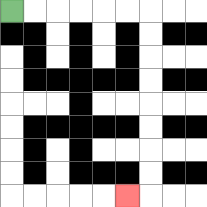{'start': '[0, 0]', 'end': '[5, 8]', 'path_directions': 'R,R,R,R,R,R,D,D,D,D,D,D,D,D,L', 'path_coordinates': '[[0, 0], [1, 0], [2, 0], [3, 0], [4, 0], [5, 0], [6, 0], [6, 1], [6, 2], [6, 3], [6, 4], [6, 5], [6, 6], [6, 7], [6, 8], [5, 8]]'}